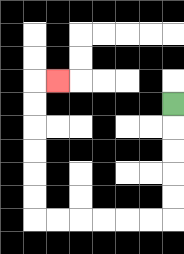{'start': '[7, 4]', 'end': '[2, 3]', 'path_directions': 'D,D,D,D,D,L,L,L,L,L,L,U,U,U,U,U,U,R', 'path_coordinates': '[[7, 4], [7, 5], [7, 6], [7, 7], [7, 8], [7, 9], [6, 9], [5, 9], [4, 9], [3, 9], [2, 9], [1, 9], [1, 8], [1, 7], [1, 6], [1, 5], [1, 4], [1, 3], [2, 3]]'}